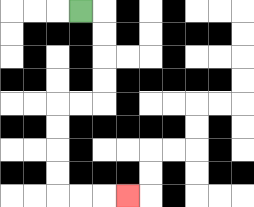{'start': '[3, 0]', 'end': '[5, 8]', 'path_directions': 'R,D,D,D,D,L,L,D,D,D,D,R,R,R', 'path_coordinates': '[[3, 0], [4, 0], [4, 1], [4, 2], [4, 3], [4, 4], [3, 4], [2, 4], [2, 5], [2, 6], [2, 7], [2, 8], [3, 8], [4, 8], [5, 8]]'}